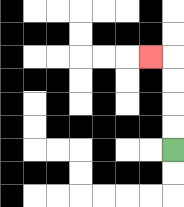{'start': '[7, 6]', 'end': '[6, 2]', 'path_directions': 'U,U,U,U,L', 'path_coordinates': '[[7, 6], [7, 5], [7, 4], [7, 3], [7, 2], [6, 2]]'}